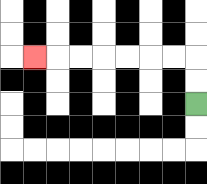{'start': '[8, 4]', 'end': '[1, 2]', 'path_directions': 'U,U,L,L,L,L,L,L,L', 'path_coordinates': '[[8, 4], [8, 3], [8, 2], [7, 2], [6, 2], [5, 2], [4, 2], [3, 2], [2, 2], [1, 2]]'}